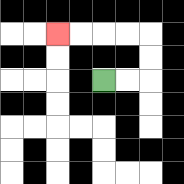{'start': '[4, 3]', 'end': '[2, 1]', 'path_directions': 'R,R,U,U,L,L,L,L', 'path_coordinates': '[[4, 3], [5, 3], [6, 3], [6, 2], [6, 1], [5, 1], [4, 1], [3, 1], [2, 1]]'}